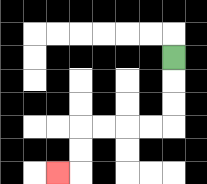{'start': '[7, 2]', 'end': '[2, 7]', 'path_directions': 'D,D,D,L,L,L,L,D,D,L', 'path_coordinates': '[[7, 2], [7, 3], [7, 4], [7, 5], [6, 5], [5, 5], [4, 5], [3, 5], [3, 6], [3, 7], [2, 7]]'}